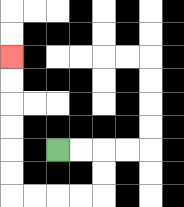{'start': '[2, 6]', 'end': '[0, 2]', 'path_directions': 'R,R,D,D,L,L,L,L,U,U,U,U,U,U', 'path_coordinates': '[[2, 6], [3, 6], [4, 6], [4, 7], [4, 8], [3, 8], [2, 8], [1, 8], [0, 8], [0, 7], [0, 6], [0, 5], [0, 4], [0, 3], [0, 2]]'}